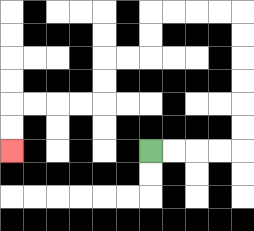{'start': '[6, 6]', 'end': '[0, 6]', 'path_directions': 'R,R,R,R,U,U,U,U,U,U,L,L,L,L,D,D,L,L,D,D,L,L,L,L,D,D', 'path_coordinates': '[[6, 6], [7, 6], [8, 6], [9, 6], [10, 6], [10, 5], [10, 4], [10, 3], [10, 2], [10, 1], [10, 0], [9, 0], [8, 0], [7, 0], [6, 0], [6, 1], [6, 2], [5, 2], [4, 2], [4, 3], [4, 4], [3, 4], [2, 4], [1, 4], [0, 4], [0, 5], [0, 6]]'}